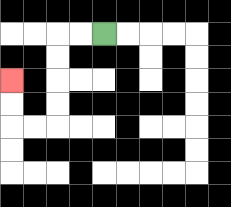{'start': '[4, 1]', 'end': '[0, 3]', 'path_directions': 'L,L,D,D,D,D,L,L,U,U', 'path_coordinates': '[[4, 1], [3, 1], [2, 1], [2, 2], [2, 3], [2, 4], [2, 5], [1, 5], [0, 5], [0, 4], [0, 3]]'}